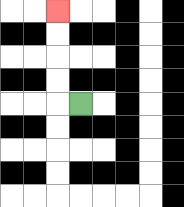{'start': '[3, 4]', 'end': '[2, 0]', 'path_directions': 'L,U,U,U,U', 'path_coordinates': '[[3, 4], [2, 4], [2, 3], [2, 2], [2, 1], [2, 0]]'}